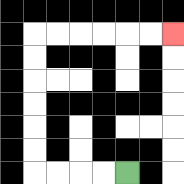{'start': '[5, 7]', 'end': '[7, 1]', 'path_directions': 'L,L,L,L,U,U,U,U,U,U,R,R,R,R,R,R', 'path_coordinates': '[[5, 7], [4, 7], [3, 7], [2, 7], [1, 7], [1, 6], [1, 5], [1, 4], [1, 3], [1, 2], [1, 1], [2, 1], [3, 1], [4, 1], [5, 1], [6, 1], [7, 1]]'}